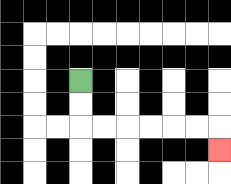{'start': '[3, 3]', 'end': '[9, 6]', 'path_directions': 'D,D,R,R,R,R,R,R,D', 'path_coordinates': '[[3, 3], [3, 4], [3, 5], [4, 5], [5, 5], [6, 5], [7, 5], [8, 5], [9, 5], [9, 6]]'}